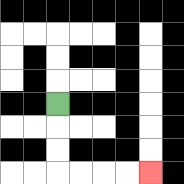{'start': '[2, 4]', 'end': '[6, 7]', 'path_directions': 'D,D,D,R,R,R,R', 'path_coordinates': '[[2, 4], [2, 5], [2, 6], [2, 7], [3, 7], [4, 7], [5, 7], [6, 7]]'}